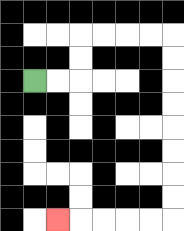{'start': '[1, 3]', 'end': '[2, 9]', 'path_directions': 'R,R,U,U,R,R,R,R,D,D,D,D,D,D,D,D,L,L,L,L,L', 'path_coordinates': '[[1, 3], [2, 3], [3, 3], [3, 2], [3, 1], [4, 1], [5, 1], [6, 1], [7, 1], [7, 2], [7, 3], [7, 4], [7, 5], [7, 6], [7, 7], [7, 8], [7, 9], [6, 9], [5, 9], [4, 9], [3, 9], [2, 9]]'}